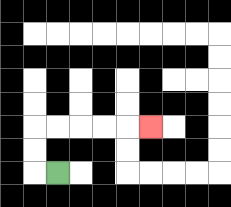{'start': '[2, 7]', 'end': '[6, 5]', 'path_directions': 'L,U,U,R,R,R,R,R', 'path_coordinates': '[[2, 7], [1, 7], [1, 6], [1, 5], [2, 5], [3, 5], [4, 5], [5, 5], [6, 5]]'}